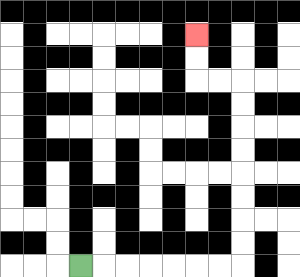{'start': '[3, 11]', 'end': '[8, 1]', 'path_directions': 'R,R,R,R,R,R,R,U,U,U,U,U,U,U,U,L,L,U,U', 'path_coordinates': '[[3, 11], [4, 11], [5, 11], [6, 11], [7, 11], [8, 11], [9, 11], [10, 11], [10, 10], [10, 9], [10, 8], [10, 7], [10, 6], [10, 5], [10, 4], [10, 3], [9, 3], [8, 3], [8, 2], [8, 1]]'}